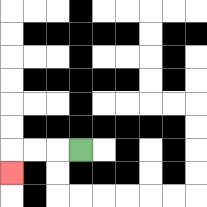{'start': '[3, 6]', 'end': '[0, 7]', 'path_directions': 'L,L,L,D', 'path_coordinates': '[[3, 6], [2, 6], [1, 6], [0, 6], [0, 7]]'}